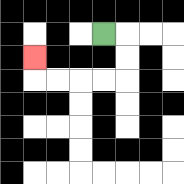{'start': '[4, 1]', 'end': '[1, 2]', 'path_directions': 'R,D,D,L,L,L,L,U', 'path_coordinates': '[[4, 1], [5, 1], [5, 2], [5, 3], [4, 3], [3, 3], [2, 3], [1, 3], [1, 2]]'}